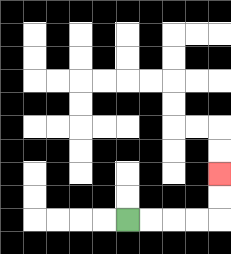{'start': '[5, 9]', 'end': '[9, 7]', 'path_directions': 'R,R,R,R,U,U', 'path_coordinates': '[[5, 9], [6, 9], [7, 9], [8, 9], [9, 9], [9, 8], [9, 7]]'}